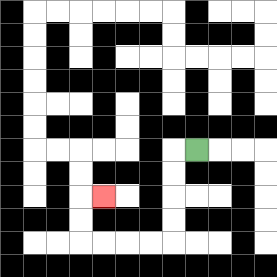{'start': '[8, 6]', 'end': '[4, 8]', 'path_directions': 'L,D,D,D,D,L,L,L,L,U,U,R', 'path_coordinates': '[[8, 6], [7, 6], [7, 7], [7, 8], [7, 9], [7, 10], [6, 10], [5, 10], [4, 10], [3, 10], [3, 9], [3, 8], [4, 8]]'}